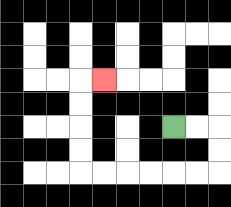{'start': '[7, 5]', 'end': '[4, 3]', 'path_directions': 'R,R,D,D,L,L,L,L,L,L,U,U,U,U,R', 'path_coordinates': '[[7, 5], [8, 5], [9, 5], [9, 6], [9, 7], [8, 7], [7, 7], [6, 7], [5, 7], [4, 7], [3, 7], [3, 6], [3, 5], [3, 4], [3, 3], [4, 3]]'}